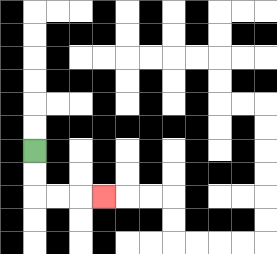{'start': '[1, 6]', 'end': '[4, 8]', 'path_directions': 'D,D,R,R,R', 'path_coordinates': '[[1, 6], [1, 7], [1, 8], [2, 8], [3, 8], [4, 8]]'}